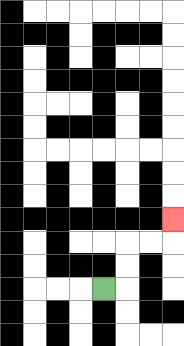{'start': '[4, 12]', 'end': '[7, 9]', 'path_directions': 'R,U,U,R,R,U', 'path_coordinates': '[[4, 12], [5, 12], [5, 11], [5, 10], [6, 10], [7, 10], [7, 9]]'}